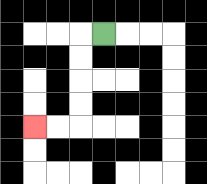{'start': '[4, 1]', 'end': '[1, 5]', 'path_directions': 'L,D,D,D,D,L,L', 'path_coordinates': '[[4, 1], [3, 1], [3, 2], [3, 3], [3, 4], [3, 5], [2, 5], [1, 5]]'}